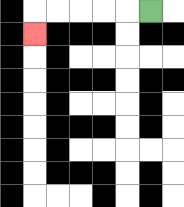{'start': '[6, 0]', 'end': '[1, 1]', 'path_directions': 'L,L,L,L,L,D', 'path_coordinates': '[[6, 0], [5, 0], [4, 0], [3, 0], [2, 0], [1, 0], [1, 1]]'}